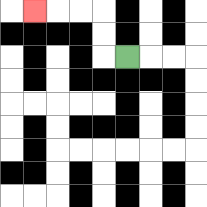{'start': '[5, 2]', 'end': '[1, 0]', 'path_directions': 'L,U,U,L,L,L', 'path_coordinates': '[[5, 2], [4, 2], [4, 1], [4, 0], [3, 0], [2, 0], [1, 0]]'}